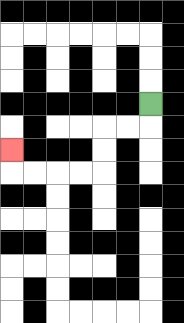{'start': '[6, 4]', 'end': '[0, 6]', 'path_directions': 'D,L,L,D,D,L,L,L,L,U', 'path_coordinates': '[[6, 4], [6, 5], [5, 5], [4, 5], [4, 6], [4, 7], [3, 7], [2, 7], [1, 7], [0, 7], [0, 6]]'}